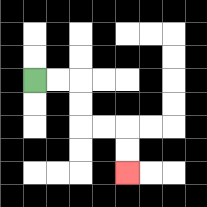{'start': '[1, 3]', 'end': '[5, 7]', 'path_directions': 'R,R,D,D,R,R,D,D', 'path_coordinates': '[[1, 3], [2, 3], [3, 3], [3, 4], [3, 5], [4, 5], [5, 5], [5, 6], [5, 7]]'}